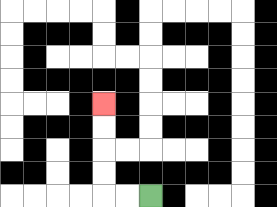{'start': '[6, 8]', 'end': '[4, 4]', 'path_directions': 'L,L,U,U,U,U', 'path_coordinates': '[[6, 8], [5, 8], [4, 8], [4, 7], [4, 6], [4, 5], [4, 4]]'}